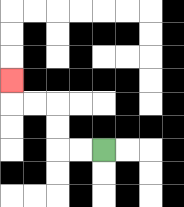{'start': '[4, 6]', 'end': '[0, 3]', 'path_directions': 'L,L,U,U,L,L,U', 'path_coordinates': '[[4, 6], [3, 6], [2, 6], [2, 5], [2, 4], [1, 4], [0, 4], [0, 3]]'}